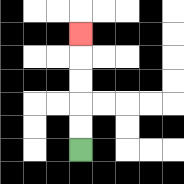{'start': '[3, 6]', 'end': '[3, 1]', 'path_directions': 'U,U,U,U,U', 'path_coordinates': '[[3, 6], [3, 5], [3, 4], [3, 3], [3, 2], [3, 1]]'}